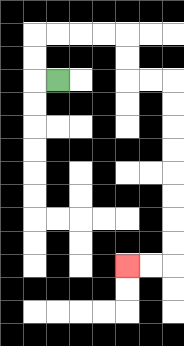{'start': '[2, 3]', 'end': '[5, 11]', 'path_directions': 'L,U,U,R,R,R,R,D,D,R,R,D,D,D,D,D,D,D,D,L,L', 'path_coordinates': '[[2, 3], [1, 3], [1, 2], [1, 1], [2, 1], [3, 1], [4, 1], [5, 1], [5, 2], [5, 3], [6, 3], [7, 3], [7, 4], [7, 5], [7, 6], [7, 7], [7, 8], [7, 9], [7, 10], [7, 11], [6, 11], [5, 11]]'}